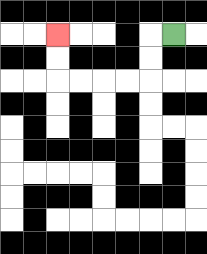{'start': '[7, 1]', 'end': '[2, 1]', 'path_directions': 'L,D,D,L,L,L,L,U,U', 'path_coordinates': '[[7, 1], [6, 1], [6, 2], [6, 3], [5, 3], [4, 3], [3, 3], [2, 3], [2, 2], [2, 1]]'}